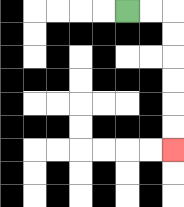{'start': '[5, 0]', 'end': '[7, 6]', 'path_directions': 'R,R,D,D,D,D,D,D', 'path_coordinates': '[[5, 0], [6, 0], [7, 0], [7, 1], [7, 2], [7, 3], [7, 4], [7, 5], [7, 6]]'}